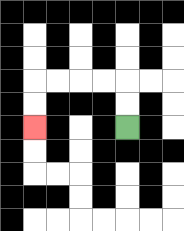{'start': '[5, 5]', 'end': '[1, 5]', 'path_directions': 'U,U,L,L,L,L,D,D', 'path_coordinates': '[[5, 5], [5, 4], [5, 3], [4, 3], [3, 3], [2, 3], [1, 3], [1, 4], [1, 5]]'}